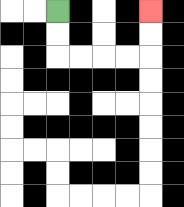{'start': '[2, 0]', 'end': '[6, 0]', 'path_directions': 'D,D,R,R,R,R,U,U', 'path_coordinates': '[[2, 0], [2, 1], [2, 2], [3, 2], [4, 2], [5, 2], [6, 2], [6, 1], [6, 0]]'}